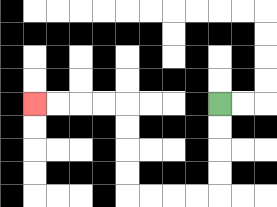{'start': '[9, 4]', 'end': '[1, 4]', 'path_directions': 'D,D,D,D,L,L,L,L,U,U,U,U,L,L,L,L', 'path_coordinates': '[[9, 4], [9, 5], [9, 6], [9, 7], [9, 8], [8, 8], [7, 8], [6, 8], [5, 8], [5, 7], [5, 6], [5, 5], [5, 4], [4, 4], [3, 4], [2, 4], [1, 4]]'}